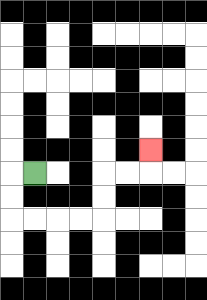{'start': '[1, 7]', 'end': '[6, 6]', 'path_directions': 'L,D,D,R,R,R,R,U,U,R,R,U', 'path_coordinates': '[[1, 7], [0, 7], [0, 8], [0, 9], [1, 9], [2, 9], [3, 9], [4, 9], [4, 8], [4, 7], [5, 7], [6, 7], [6, 6]]'}